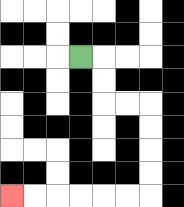{'start': '[3, 2]', 'end': '[0, 8]', 'path_directions': 'R,D,D,R,R,D,D,D,D,L,L,L,L,L,L', 'path_coordinates': '[[3, 2], [4, 2], [4, 3], [4, 4], [5, 4], [6, 4], [6, 5], [6, 6], [6, 7], [6, 8], [5, 8], [4, 8], [3, 8], [2, 8], [1, 8], [0, 8]]'}